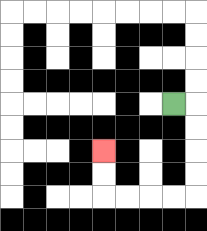{'start': '[7, 4]', 'end': '[4, 6]', 'path_directions': 'R,D,D,D,D,L,L,L,L,U,U', 'path_coordinates': '[[7, 4], [8, 4], [8, 5], [8, 6], [8, 7], [8, 8], [7, 8], [6, 8], [5, 8], [4, 8], [4, 7], [4, 6]]'}